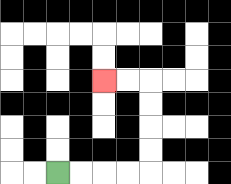{'start': '[2, 7]', 'end': '[4, 3]', 'path_directions': 'R,R,R,R,U,U,U,U,L,L', 'path_coordinates': '[[2, 7], [3, 7], [4, 7], [5, 7], [6, 7], [6, 6], [6, 5], [6, 4], [6, 3], [5, 3], [4, 3]]'}